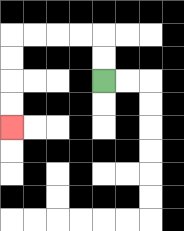{'start': '[4, 3]', 'end': '[0, 5]', 'path_directions': 'U,U,L,L,L,L,D,D,D,D', 'path_coordinates': '[[4, 3], [4, 2], [4, 1], [3, 1], [2, 1], [1, 1], [0, 1], [0, 2], [0, 3], [0, 4], [0, 5]]'}